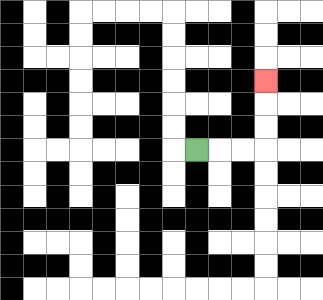{'start': '[8, 6]', 'end': '[11, 3]', 'path_directions': 'R,R,R,U,U,U', 'path_coordinates': '[[8, 6], [9, 6], [10, 6], [11, 6], [11, 5], [11, 4], [11, 3]]'}